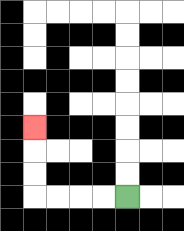{'start': '[5, 8]', 'end': '[1, 5]', 'path_directions': 'L,L,L,L,U,U,U', 'path_coordinates': '[[5, 8], [4, 8], [3, 8], [2, 8], [1, 8], [1, 7], [1, 6], [1, 5]]'}